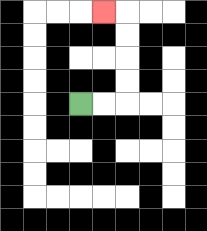{'start': '[3, 4]', 'end': '[4, 0]', 'path_directions': 'R,R,U,U,U,U,L', 'path_coordinates': '[[3, 4], [4, 4], [5, 4], [5, 3], [5, 2], [5, 1], [5, 0], [4, 0]]'}